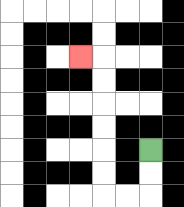{'start': '[6, 6]', 'end': '[3, 2]', 'path_directions': 'D,D,L,L,U,U,U,U,U,U,L', 'path_coordinates': '[[6, 6], [6, 7], [6, 8], [5, 8], [4, 8], [4, 7], [4, 6], [4, 5], [4, 4], [4, 3], [4, 2], [3, 2]]'}